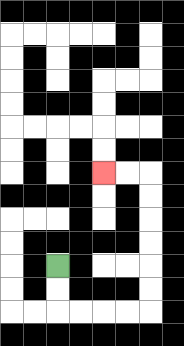{'start': '[2, 11]', 'end': '[4, 7]', 'path_directions': 'D,D,R,R,R,R,U,U,U,U,U,U,L,L', 'path_coordinates': '[[2, 11], [2, 12], [2, 13], [3, 13], [4, 13], [5, 13], [6, 13], [6, 12], [6, 11], [6, 10], [6, 9], [6, 8], [6, 7], [5, 7], [4, 7]]'}